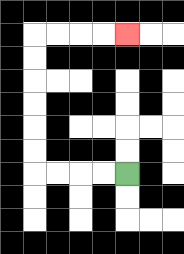{'start': '[5, 7]', 'end': '[5, 1]', 'path_directions': 'L,L,L,L,U,U,U,U,U,U,R,R,R,R', 'path_coordinates': '[[5, 7], [4, 7], [3, 7], [2, 7], [1, 7], [1, 6], [1, 5], [1, 4], [1, 3], [1, 2], [1, 1], [2, 1], [3, 1], [4, 1], [5, 1]]'}